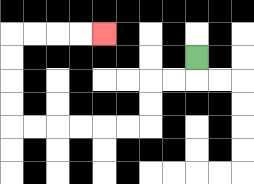{'start': '[8, 2]', 'end': '[4, 1]', 'path_directions': 'D,L,L,D,D,L,L,L,L,L,L,U,U,U,U,R,R,R,R', 'path_coordinates': '[[8, 2], [8, 3], [7, 3], [6, 3], [6, 4], [6, 5], [5, 5], [4, 5], [3, 5], [2, 5], [1, 5], [0, 5], [0, 4], [0, 3], [0, 2], [0, 1], [1, 1], [2, 1], [3, 1], [4, 1]]'}